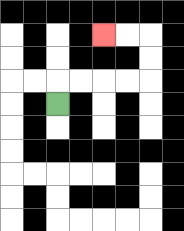{'start': '[2, 4]', 'end': '[4, 1]', 'path_directions': 'U,R,R,R,R,U,U,L,L', 'path_coordinates': '[[2, 4], [2, 3], [3, 3], [4, 3], [5, 3], [6, 3], [6, 2], [6, 1], [5, 1], [4, 1]]'}